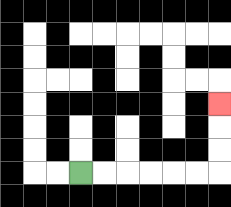{'start': '[3, 7]', 'end': '[9, 4]', 'path_directions': 'R,R,R,R,R,R,U,U,U', 'path_coordinates': '[[3, 7], [4, 7], [5, 7], [6, 7], [7, 7], [8, 7], [9, 7], [9, 6], [9, 5], [9, 4]]'}